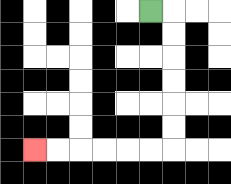{'start': '[6, 0]', 'end': '[1, 6]', 'path_directions': 'R,D,D,D,D,D,D,L,L,L,L,L,L', 'path_coordinates': '[[6, 0], [7, 0], [7, 1], [7, 2], [7, 3], [7, 4], [7, 5], [7, 6], [6, 6], [5, 6], [4, 6], [3, 6], [2, 6], [1, 6]]'}